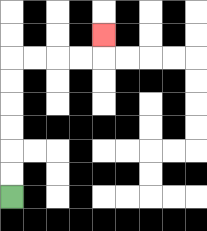{'start': '[0, 8]', 'end': '[4, 1]', 'path_directions': 'U,U,U,U,U,U,R,R,R,R,U', 'path_coordinates': '[[0, 8], [0, 7], [0, 6], [0, 5], [0, 4], [0, 3], [0, 2], [1, 2], [2, 2], [3, 2], [4, 2], [4, 1]]'}